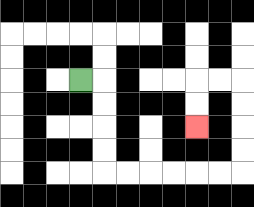{'start': '[3, 3]', 'end': '[8, 5]', 'path_directions': 'R,D,D,D,D,R,R,R,R,R,R,U,U,U,U,L,L,D,D', 'path_coordinates': '[[3, 3], [4, 3], [4, 4], [4, 5], [4, 6], [4, 7], [5, 7], [6, 7], [7, 7], [8, 7], [9, 7], [10, 7], [10, 6], [10, 5], [10, 4], [10, 3], [9, 3], [8, 3], [8, 4], [8, 5]]'}